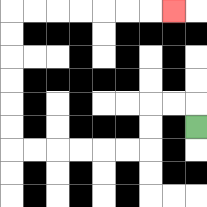{'start': '[8, 5]', 'end': '[7, 0]', 'path_directions': 'U,L,L,D,D,L,L,L,L,L,L,U,U,U,U,U,U,R,R,R,R,R,R,R', 'path_coordinates': '[[8, 5], [8, 4], [7, 4], [6, 4], [6, 5], [6, 6], [5, 6], [4, 6], [3, 6], [2, 6], [1, 6], [0, 6], [0, 5], [0, 4], [0, 3], [0, 2], [0, 1], [0, 0], [1, 0], [2, 0], [3, 0], [4, 0], [5, 0], [6, 0], [7, 0]]'}